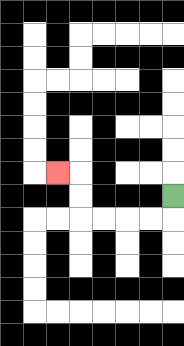{'start': '[7, 8]', 'end': '[2, 7]', 'path_directions': 'D,L,L,L,L,U,U,L', 'path_coordinates': '[[7, 8], [7, 9], [6, 9], [5, 9], [4, 9], [3, 9], [3, 8], [3, 7], [2, 7]]'}